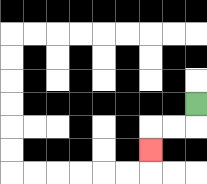{'start': '[8, 4]', 'end': '[6, 6]', 'path_directions': 'D,L,L,D', 'path_coordinates': '[[8, 4], [8, 5], [7, 5], [6, 5], [6, 6]]'}